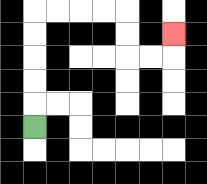{'start': '[1, 5]', 'end': '[7, 1]', 'path_directions': 'U,U,U,U,U,R,R,R,R,D,D,R,R,U', 'path_coordinates': '[[1, 5], [1, 4], [1, 3], [1, 2], [1, 1], [1, 0], [2, 0], [3, 0], [4, 0], [5, 0], [5, 1], [5, 2], [6, 2], [7, 2], [7, 1]]'}